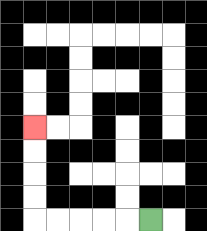{'start': '[6, 9]', 'end': '[1, 5]', 'path_directions': 'L,L,L,L,L,U,U,U,U', 'path_coordinates': '[[6, 9], [5, 9], [4, 9], [3, 9], [2, 9], [1, 9], [1, 8], [1, 7], [1, 6], [1, 5]]'}